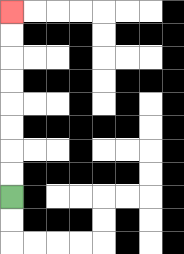{'start': '[0, 8]', 'end': '[0, 0]', 'path_directions': 'U,U,U,U,U,U,U,U', 'path_coordinates': '[[0, 8], [0, 7], [0, 6], [0, 5], [0, 4], [0, 3], [0, 2], [0, 1], [0, 0]]'}